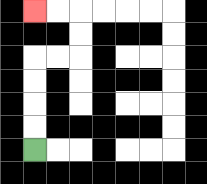{'start': '[1, 6]', 'end': '[1, 0]', 'path_directions': 'U,U,U,U,R,R,U,U,L,L', 'path_coordinates': '[[1, 6], [1, 5], [1, 4], [1, 3], [1, 2], [2, 2], [3, 2], [3, 1], [3, 0], [2, 0], [1, 0]]'}